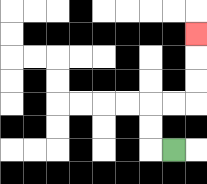{'start': '[7, 6]', 'end': '[8, 1]', 'path_directions': 'L,U,U,R,R,U,U,U', 'path_coordinates': '[[7, 6], [6, 6], [6, 5], [6, 4], [7, 4], [8, 4], [8, 3], [8, 2], [8, 1]]'}